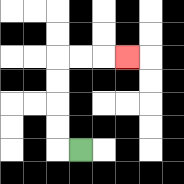{'start': '[3, 6]', 'end': '[5, 2]', 'path_directions': 'L,U,U,U,U,R,R,R', 'path_coordinates': '[[3, 6], [2, 6], [2, 5], [2, 4], [2, 3], [2, 2], [3, 2], [4, 2], [5, 2]]'}